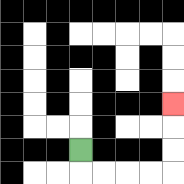{'start': '[3, 6]', 'end': '[7, 4]', 'path_directions': 'D,R,R,R,R,U,U,U', 'path_coordinates': '[[3, 6], [3, 7], [4, 7], [5, 7], [6, 7], [7, 7], [7, 6], [7, 5], [7, 4]]'}